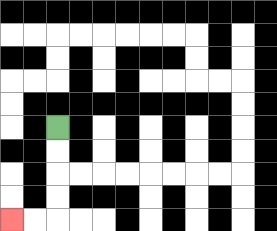{'start': '[2, 5]', 'end': '[0, 9]', 'path_directions': 'D,D,D,D,L,L', 'path_coordinates': '[[2, 5], [2, 6], [2, 7], [2, 8], [2, 9], [1, 9], [0, 9]]'}